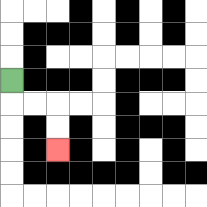{'start': '[0, 3]', 'end': '[2, 6]', 'path_directions': 'D,R,R,D,D', 'path_coordinates': '[[0, 3], [0, 4], [1, 4], [2, 4], [2, 5], [2, 6]]'}